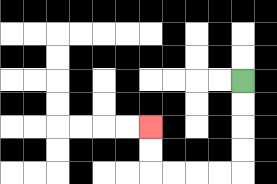{'start': '[10, 3]', 'end': '[6, 5]', 'path_directions': 'D,D,D,D,L,L,L,L,U,U', 'path_coordinates': '[[10, 3], [10, 4], [10, 5], [10, 6], [10, 7], [9, 7], [8, 7], [7, 7], [6, 7], [6, 6], [6, 5]]'}